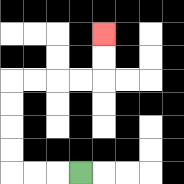{'start': '[3, 7]', 'end': '[4, 1]', 'path_directions': 'L,L,L,U,U,U,U,R,R,R,R,U,U', 'path_coordinates': '[[3, 7], [2, 7], [1, 7], [0, 7], [0, 6], [0, 5], [0, 4], [0, 3], [1, 3], [2, 3], [3, 3], [4, 3], [4, 2], [4, 1]]'}